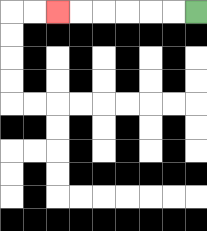{'start': '[8, 0]', 'end': '[2, 0]', 'path_directions': 'L,L,L,L,L,L', 'path_coordinates': '[[8, 0], [7, 0], [6, 0], [5, 0], [4, 0], [3, 0], [2, 0]]'}